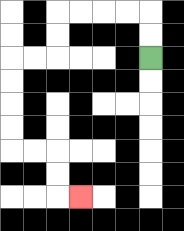{'start': '[6, 2]', 'end': '[3, 8]', 'path_directions': 'U,U,L,L,L,L,D,D,L,L,D,D,D,D,R,R,D,D,R', 'path_coordinates': '[[6, 2], [6, 1], [6, 0], [5, 0], [4, 0], [3, 0], [2, 0], [2, 1], [2, 2], [1, 2], [0, 2], [0, 3], [0, 4], [0, 5], [0, 6], [1, 6], [2, 6], [2, 7], [2, 8], [3, 8]]'}